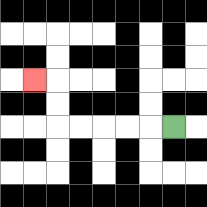{'start': '[7, 5]', 'end': '[1, 3]', 'path_directions': 'L,L,L,L,L,U,U,L', 'path_coordinates': '[[7, 5], [6, 5], [5, 5], [4, 5], [3, 5], [2, 5], [2, 4], [2, 3], [1, 3]]'}